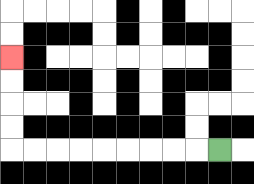{'start': '[9, 6]', 'end': '[0, 2]', 'path_directions': 'L,L,L,L,L,L,L,L,L,U,U,U,U', 'path_coordinates': '[[9, 6], [8, 6], [7, 6], [6, 6], [5, 6], [4, 6], [3, 6], [2, 6], [1, 6], [0, 6], [0, 5], [0, 4], [0, 3], [0, 2]]'}